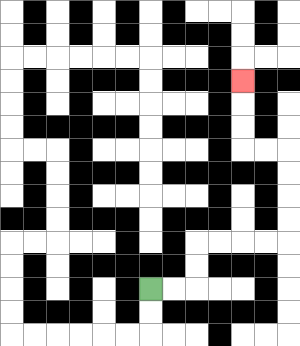{'start': '[6, 12]', 'end': '[10, 3]', 'path_directions': 'R,R,U,U,R,R,R,R,U,U,U,U,L,L,U,U,U', 'path_coordinates': '[[6, 12], [7, 12], [8, 12], [8, 11], [8, 10], [9, 10], [10, 10], [11, 10], [12, 10], [12, 9], [12, 8], [12, 7], [12, 6], [11, 6], [10, 6], [10, 5], [10, 4], [10, 3]]'}